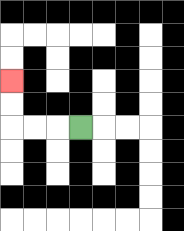{'start': '[3, 5]', 'end': '[0, 3]', 'path_directions': 'L,L,L,U,U', 'path_coordinates': '[[3, 5], [2, 5], [1, 5], [0, 5], [0, 4], [0, 3]]'}